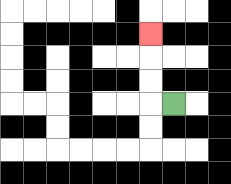{'start': '[7, 4]', 'end': '[6, 1]', 'path_directions': 'L,U,U,U', 'path_coordinates': '[[7, 4], [6, 4], [6, 3], [6, 2], [6, 1]]'}